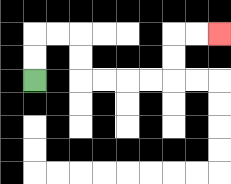{'start': '[1, 3]', 'end': '[9, 1]', 'path_directions': 'U,U,R,R,D,D,R,R,R,R,U,U,R,R', 'path_coordinates': '[[1, 3], [1, 2], [1, 1], [2, 1], [3, 1], [3, 2], [3, 3], [4, 3], [5, 3], [6, 3], [7, 3], [7, 2], [7, 1], [8, 1], [9, 1]]'}